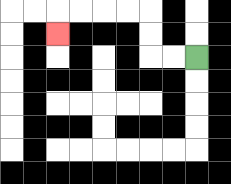{'start': '[8, 2]', 'end': '[2, 1]', 'path_directions': 'L,L,U,U,L,L,L,L,D', 'path_coordinates': '[[8, 2], [7, 2], [6, 2], [6, 1], [6, 0], [5, 0], [4, 0], [3, 0], [2, 0], [2, 1]]'}